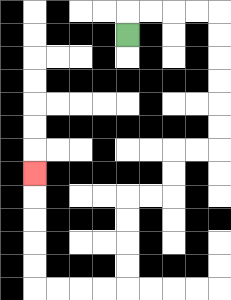{'start': '[5, 1]', 'end': '[1, 7]', 'path_directions': 'U,R,R,R,R,D,D,D,D,D,D,L,L,D,D,L,L,D,D,D,D,L,L,L,L,U,U,U,U,U', 'path_coordinates': '[[5, 1], [5, 0], [6, 0], [7, 0], [8, 0], [9, 0], [9, 1], [9, 2], [9, 3], [9, 4], [9, 5], [9, 6], [8, 6], [7, 6], [7, 7], [7, 8], [6, 8], [5, 8], [5, 9], [5, 10], [5, 11], [5, 12], [4, 12], [3, 12], [2, 12], [1, 12], [1, 11], [1, 10], [1, 9], [1, 8], [1, 7]]'}